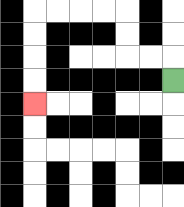{'start': '[7, 3]', 'end': '[1, 4]', 'path_directions': 'U,L,L,U,U,L,L,L,L,D,D,D,D', 'path_coordinates': '[[7, 3], [7, 2], [6, 2], [5, 2], [5, 1], [5, 0], [4, 0], [3, 0], [2, 0], [1, 0], [1, 1], [1, 2], [1, 3], [1, 4]]'}